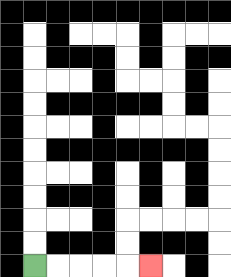{'start': '[1, 11]', 'end': '[6, 11]', 'path_directions': 'R,R,R,R,R', 'path_coordinates': '[[1, 11], [2, 11], [3, 11], [4, 11], [5, 11], [6, 11]]'}